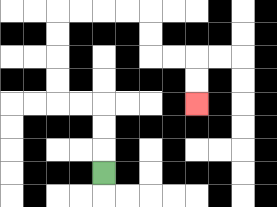{'start': '[4, 7]', 'end': '[8, 4]', 'path_directions': 'U,U,U,L,L,U,U,U,U,R,R,R,R,D,D,R,R,D,D', 'path_coordinates': '[[4, 7], [4, 6], [4, 5], [4, 4], [3, 4], [2, 4], [2, 3], [2, 2], [2, 1], [2, 0], [3, 0], [4, 0], [5, 0], [6, 0], [6, 1], [6, 2], [7, 2], [8, 2], [8, 3], [8, 4]]'}